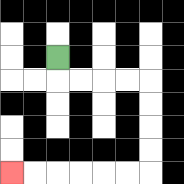{'start': '[2, 2]', 'end': '[0, 7]', 'path_directions': 'D,R,R,R,R,D,D,D,D,L,L,L,L,L,L', 'path_coordinates': '[[2, 2], [2, 3], [3, 3], [4, 3], [5, 3], [6, 3], [6, 4], [6, 5], [6, 6], [6, 7], [5, 7], [4, 7], [3, 7], [2, 7], [1, 7], [0, 7]]'}